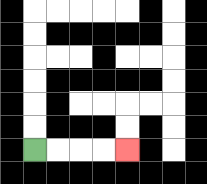{'start': '[1, 6]', 'end': '[5, 6]', 'path_directions': 'R,R,R,R', 'path_coordinates': '[[1, 6], [2, 6], [3, 6], [4, 6], [5, 6]]'}